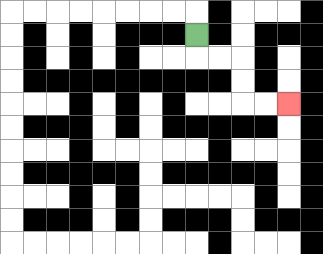{'start': '[8, 1]', 'end': '[12, 4]', 'path_directions': 'D,R,R,D,D,R,R', 'path_coordinates': '[[8, 1], [8, 2], [9, 2], [10, 2], [10, 3], [10, 4], [11, 4], [12, 4]]'}